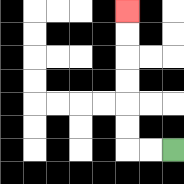{'start': '[7, 6]', 'end': '[5, 0]', 'path_directions': 'L,L,U,U,U,U,U,U', 'path_coordinates': '[[7, 6], [6, 6], [5, 6], [5, 5], [5, 4], [5, 3], [5, 2], [5, 1], [5, 0]]'}